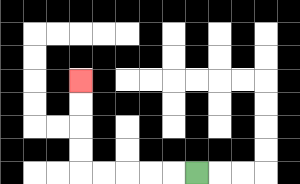{'start': '[8, 7]', 'end': '[3, 3]', 'path_directions': 'L,L,L,L,L,U,U,U,U', 'path_coordinates': '[[8, 7], [7, 7], [6, 7], [5, 7], [4, 7], [3, 7], [3, 6], [3, 5], [3, 4], [3, 3]]'}